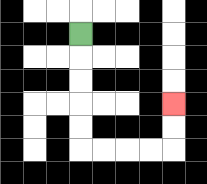{'start': '[3, 1]', 'end': '[7, 4]', 'path_directions': 'D,D,D,D,D,R,R,R,R,U,U', 'path_coordinates': '[[3, 1], [3, 2], [3, 3], [3, 4], [3, 5], [3, 6], [4, 6], [5, 6], [6, 6], [7, 6], [7, 5], [7, 4]]'}